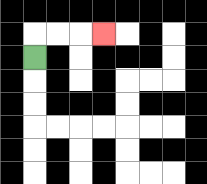{'start': '[1, 2]', 'end': '[4, 1]', 'path_directions': 'U,R,R,R', 'path_coordinates': '[[1, 2], [1, 1], [2, 1], [3, 1], [4, 1]]'}